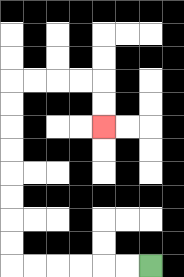{'start': '[6, 11]', 'end': '[4, 5]', 'path_directions': 'L,L,L,L,L,L,U,U,U,U,U,U,U,U,R,R,R,R,D,D', 'path_coordinates': '[[6, 11], [5, 11], [4, 11], [3, 11], [2, 11], [1, 11], [0, 11], [0, 10], [0, 9], [0, 8], [0, 7], [0, 6], [0, 5], [0, 4], [0, 3], [1, 3], [2, 3], [3, 3], [4, 3], [4, 4], [4, 5]]'}